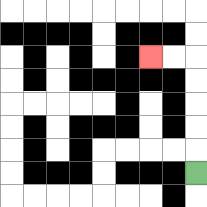{'start': '[8, 7]', 'end': '[6, 2]', 'path_directions': 'U,U,U,U,U,L,L', 'path_coordinates': '[[8, 7], [8, 6], [8, 5], [8, 4], [8, 3], [8, 2], [7, 2], [6, 2]]'}